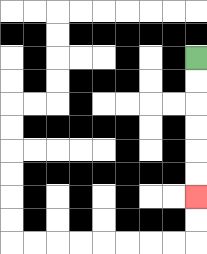{'start': '[8, 2]', 'end': '[8, 8]', 'path_directions': 'D,D,D,D,D,D', 'path_coordinates': '[[8, 2], [8, 3], [8, 4], [8, 5], [8, 6], [8, 7], [8, 8]]'}